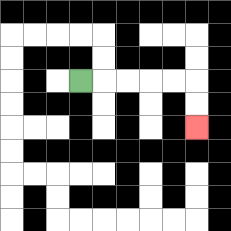{'start': '[3, 3]', 'end': '[8, 5]', 'path_directions': 'R,R,R,R,R,D,D', 'path_coordinates': '[[3, 3], [4, 3], [5, 3], [6, 3], [7, 3], [8, 3], [8, 4], [8, 5]]'}